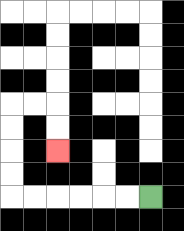{'start': '[6, 8]', 'end': '[2, 6]', 'path_directions': 'L,L,L,L,L,L,U,U,U,U,R,R,D,D', 'path_coordinates': '[[6, 8], [5, 8], [4, 8], [3, 8], [2, 8], [1, 8], [0, 8], [0, 7], [0, 6], [0, 5], [0, 4], [1, 4], [2, 4], [2, 5], [2, 6]]'}